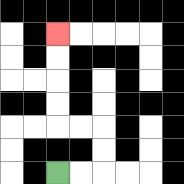{'start': '[2, 7]', 'end': '[2, 1]', 'path_directions': 'R,R,U,U,L,L,U,U,U,U', 'path_coordinates': '[[2, 7], [3, 7], [4, 7], [4, 6], [4, 5], [3, 5], [2, 5], [2, 4], [2, 3], [2, 2], [2, 1]]'}